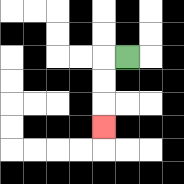{'start': '[5, 2]', 'end': '[4, 5]', 'path_directions': 'L,D,D,D', 'path_coordinates': '[[5, 2], [4, 2], [4, 3], [4, 4], [4, 5]]'}